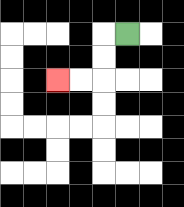{'start': '[5, 1]', 'end': '[2, 3]', 'path_directions': 'L,D,D,L,L', 'path_coordinates': '[[5, 1], [4, 1], [4, 2], [4, 3], [3, 3], [2, 3]]'}